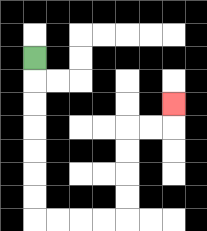{'start': '[1, 2]', 'end': '[7, 4]', 'path_directions': 'D,D,D,D,D,D,D,R,R,R,R,U,U,U,U,R,R,U', 'path_coordinates': '[[1, 2], [1, 3], [1, 4], [1, 5], [1, 6], [1, 7], [1, 8], [1, 9], [2, 9], [3, 9], [4, 9], [5, 9], [5, 8], [5, 7], [5, 6], [5, 5], [6, 5], [7, 5], [7, 4]]'}